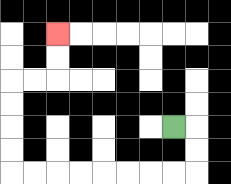{'start': '[7, 5]', 'end': '[2, 1]', 'path_directions': 'R,D,D,L,L,L,L,L,L,L,L,U,U,U,U,R,R,U,U', 'path_coordinates': '[[7, 5], [8, 5], [8, 6], [8, 7], [7, 7], [6, 7], [5, 7], [4, 7], [3, 7], [2, 7], [1, 7], [0, 7], [0, 6], [0, 5], [0, 4], [0, 3], [1, 3], [2, 3], [2, 2], [2, 1]]'}